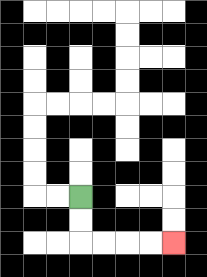{'start': '[3, 8]', 'end': '[7, 10]', 'path_directions': 'D,D,R,R,R,R', 'path_coordinates': '[[3, 8], [3, 9], [3, 10], [4, 10], [5, 10], [6, 10], [7, 10]]'}